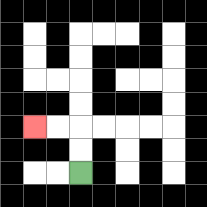{'start': '[3, 7]', 'end': '[1, 5]', 'path_directions': 'U,U,L,L', 'path_coordinates': '[[3, 7], [3, 6], [3, 5], [2, 5], [1, 5]]'}